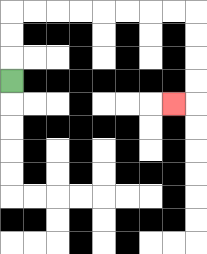{'start': '[0, 3]', 'end': '[7, 4]', 'path_directions': 'U,U,U,R,R,R,R,R,R,R,R,D,D,D,D,L', 'path_coordinates': '[[0, 3], [0, 2], [0, 1], [0, 0], [1, 0], [2, 0], [3, 0], [4, 0], [5, 0], [6, 0], [7, 0], [8, 0], [8, 1], [8, 2], [8, 3], [8, 4], [7, 4]]'}